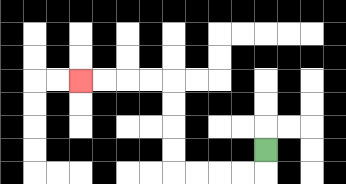{'start': '[11, 6]', 'end': '[3, 3]', 'path_directions': 'D,L,L,L,L,U,U,U,U,L,L,L,L', 'path_coordinates': '[[11, 6], [11, 7], [10, 7], [9, 7], [8, 7], [7, 7], [7, 6], [7, 5], [7, 4], [7, 3], [6, 3], [5, 3], [4, 3], [3, 3]]'}